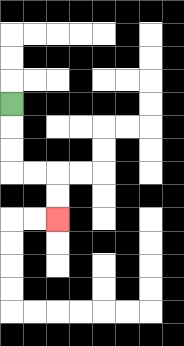{'start': '[0, 4]', 'end': '[2, 9]', 'path_directions': 'D,D,D,R,R,D,D', 'path_coordinates': '[[0, 4], [0, 5], [0, 6], [0, 7], [1, 7], [2, 7], [2, 8], [2, 9]]'}